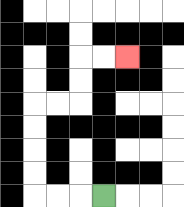{'start': '[4, 8]', 'end': '[5, 2]', 'path_directions': 'L,L,L,U,U,U,U,R,R,U,U,R,R', 'path_coordinates': '[[4, 8], [3, 8], [2, 8], [1, 8], [1, 7], [1, 6], [1, 5], [1, 4], [2, 4], [3, 4], [3, 3], [3, 2], [4, 2], [5, 2]]'}